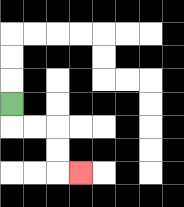{'start': '[0, 4]', 'end': '[3, 7]', 'path_directions': 'D,R,R,D,D,R', 'path_coordinates': '[[0, 4], [0, 5], [1, 5], [2, 5], [2, 6], [2, 7], [3, 7]]'}